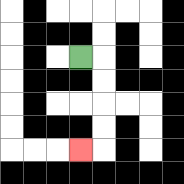{'start': '[3, 2]', 'end': '[3, 6]', 'path_directions': 'R,D,D,D,D,L', 'path_coordinates': '[[3, 2], [4, 2], [4, 3], [4, 4], [4, 5], [4, 6], [3, 6]]'}